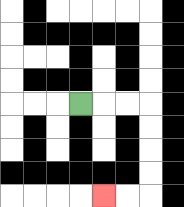{'start': '[3, 4]', 'end': '[4, 8]', 'path_directions': 'R,R,R,D,D,D,D,L,L', 'path_coordinates': '[[3, 4], [4, 4], [5, 4], [6, 4], [6, 5], [6, 6], [6, 7], [6, 8], [5, 8], [4, 8]]'}